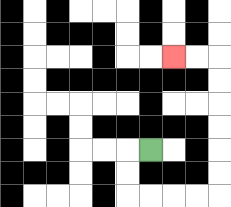{'start': '[6, 6]', 'end': '[7, 2]', 'path_directions': 'L,D,D,R,R,R,R,U,U,U,U,U,U,L,L', 'path_coordinates': '[[6, 6], [5, 6], [5, 7], [5, 8], [6, 8], [7, 8], [8, 8], [9, 8], [9, 7], [9, 6], [9, 5], [9, 4], [9, 3], [9, 2], [8, 2], [7, 2]]'}